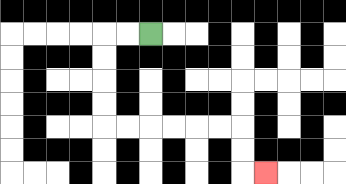{'start': '[6, 1]', 'end': '[11, 7]', 'path_directions': 'L,L,D,D,D,D,R,R,R,R,R,R,D,D,R', 'path_coordinates': '[[6, 1], [5, 1], [4, 1], [4, 2], [4, 3], [4, 4], [4, 5], [5, 5], [6, 5], [7, 5], [8, 5], [9, 5], [10, 5], [10, 6], [10, 7], [11, 7]]'}